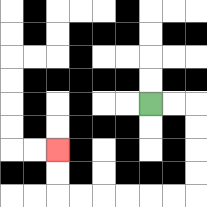{'start': '[6, 4]', 'end': '[2, 6]', 'path_directions': 'R,R,D,D,D,D,L,L,L,L,L,L,U,U', 'path_coordinates': '[[6, 4], [7, 4], [8, 4], [8, 5], [8, 6], [8, 7], [8, 8], [7, 8], [6, 8], [5, 8], [4, 8], [3, 8], [2, 8], [2, 7], [2, 6]]'}